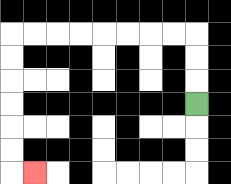{'start': '[8, 4]', 'end': '[1, 7]', 'path_directions': 'U,U,U,L,L,L,L,L,L,L,L,D,D,D,D,D,D,R', 'path_coordinates': '[[8, 4], [8, 3], [8, 2], [8, 1], [7, 1], [6, 1], [5, 1], [4, 1], [3, 1], [2, 1], [1, 1], [0, 1], [0, 2], [0, 3], [0, 4], [0, 5], [0, 6], [0, 7], [1, 7]]'}